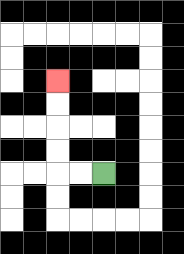{'start': '[4, 7]', 'end': '[2, 3]', 'path_directions': 'L,L,U,U,U,U', 'path_coordinates': '[[4, 7], [3, 7], [2, 7], [2, 6], [2, 5], [2, 4], [2, 3]]'}